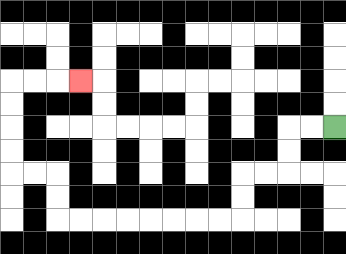{'start': '[14, 5]', 'end': '[3, 3]', 'path_directions': 'L,L,D,D,L,L,D,D,L,L,L,L,L,L,L,L,U,U,L,L,U,U,U,U,R,R,R', 'path_coordinates': '[[14, 5], [13, 5], [12, 5], [12, 6], [12, 7], [11, 7], [10, 7], [10, 8], [10, 9], [9, 9], [8, 9], [7, 9], [6, 9], [5, 9], [4, 9], [3, 9], [2, 9], [2, 8], [2, 7], [1, 7], [0, 7], [0, 6], [0, 5], [0, 4], [0, 3], [1, 3], [2, 3], [3, 3]]'}